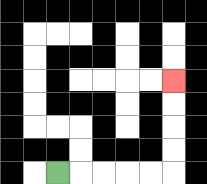{'start': '[2, 7]', 'end': '[7, 3]', 'path_directions': 'R,R,R,R,R,U,U,U,U', 'path_coordinates': '[[2, 7], [3, 7], [4, 7], [5, 7], [6, 7], [7, 7], [7, 6], [7, 5], [7, 4], [7, 3]]'}